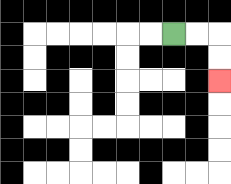{'start': '[7, 1]', 'end': '[9, 3]', 'path_directions': 'R,R,D,D', 'path_coordinates': '[[7, 1], [8, 1], [9, 1], [9, 2], [9, 3]]'}